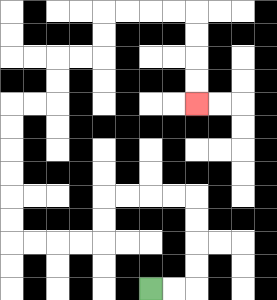{'start': '[6, 12]', 'end': '[8, 4]', 'path_directions': 'R,R,U,U,U,U,L,L,L,L,D,D,L,L,L,L,U,U,U,U,U,U,R,R,U,U,R,R,U,U,R,R,R,R,D,D,D,D', 'path_coordinates': '[[6, 12], [7, 12], [8, 12], [8, 11], [8, 10], [8, 9], [8, 8], [7, 8], [6, 8], [5, 8], [4, 8], [4, 9], [4, 10], [3, 10], [2, 10], [1, 10], [0, 10], [0, 9], [0, 8], [0, 7], [0, 6], [0, 5], [0, 4], [1, 4], [2, 4], [2, 3], [2, 2], [3, 2], [4, 2], [4, 1], [4, 0], [5, 0], [6, 0], [7, 0], [8, 0], [8, 1], [8, 2], [8, 3], [8, 4]]'}